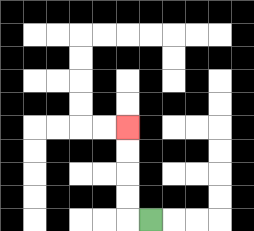{'start': '[6, 9]', 'end': '[5, 5]', 'path_directions': 'L,U,U,U,U', 'path_coordinates': '[[6, 9], [5, 9], [5, 8], [5, 7], [5, 6], [5, 5]]'}